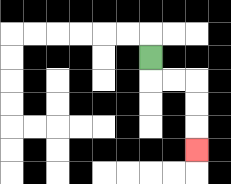{'start': '[6, 2]', 'end': '[8, 6]', 'path_directions': 'D,R,R,D,D,D', 'path_coordinates': '[[6, 2], [6, 3], [7, 3], [8, 3], [8, 4], [8, 5], [8, 6]]'}